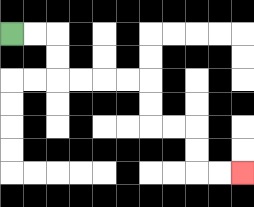{'start': '[0, 1]', 'end': '[10, 7]', 'path_directions': 'R,R,D,D,R,R,R,R,D,D,R,R,D,D,R,R', 'path_coordinates': '[[0, 1], [1, 1], [2, 1], [2, 2], [2, 3], [3, 3], [4, 3], [5, 3], [6, 3], [6, 4], [6, 5], [7, 5], [8, 5], [8, 6], [8, 7], [9, 7], [10, 7]]'}